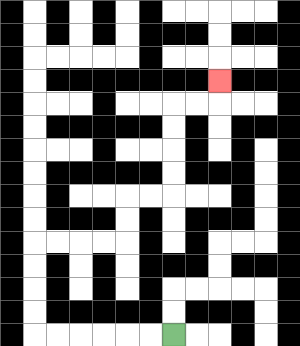{'start': '[7, 14]', 'end': '[9, 3]', 'path_directions': 'L,L,L,L,L,L,U,U,U,U,R,R,R,R,U,U,R,R,U,U,U,U,R,R,U', 'path_coordinates': '[[7, 14], [6, 14], [5, 14], [4, 14], [3, 14], [2, 14], [1, 14], [1, 13], [1, 12], [1, 11], [1, 10], [2, 10], [3, 10], [4, 10], [5, 10], [5, 9], [5, 8], [6, 8], [7, 8], [7, 7], [7, 6], [7, 5], [7, 4], [8, 4], [9, 4], [9, 3]]'}